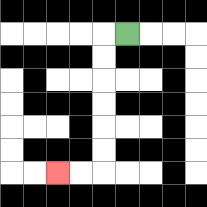{'start': '[5, 1]', 'end': '[2, 7]', 'path_directions': 'L,D,D,D,D,D,D,L,L', 'path_coordinates': '[[5, 1], [4, 1], [4, 2], [4, 3], [4, 4], [4, 5], [4, 6], [4, 7], [3, 7], [2, 7]]'}